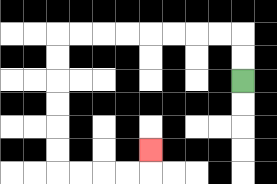{'start': '[10, 3]', 'end': '[6, 6]', 'path_directions': 'U,U,L,L,L,L,L,L,L,L,D,D,D,D,D,D,R,R,R,R,U', 'path_coordinates': '[[10, 3], [10, 2], [10, 1], [9, 1], [8, 1], [7, 1], [6, 1], [5, 1], [4, 1], [3, 1], [2, 1], [2, 2], [2, 3], [2, 4], [2, 5], [2, 6], [2, 7], [3, 7], [4, 7], [5, 7], [6, 7], [6, 6]]'}